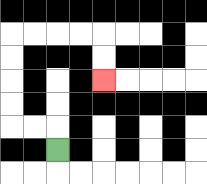{'start': '[2, 6]', 'end': '[4, 3]', 'path_directions': 'U,L,L,U,U,U,U,R,R,R,R,D,D', 'path_coordinates': '[[2, 6], [2, 5], [1, 5], [0, 5], [0, 4], [0, 3], [0, 2], [0, 1], [1, 1], [2, 1], [3, 1], [4, 1], [4, 2], [4, 3]]'}